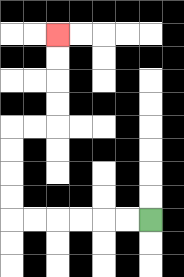{'start': '[6, 9]', 'end': '[2, 1]', 'path_directions': 'L,L,L,L,L,L,U,U,U,U,R,R,U,U,U,U', 'path_coordinates': '[[6, 9], [5, 9], [4, 9], [3, 9], [2, 9], [1, 9], [0, 9], [0, 8], [0, 7], [0, 6], [0, 5], [1, 5], [2, 5], [2, 4], [2, 3], [2, 2], [2, 1]]'}